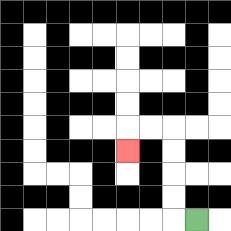{'start': '[8, 9]', 'end': '[5, 6]', 'path_directions': 'L,U,U,U,U,L,L,D', 'path_coordinates': '[[8, 9], [7, 9], [7, 8], [7, 7], [7, 6], [7, 5], [6, 5], [5, 5], [5, 6]]'}